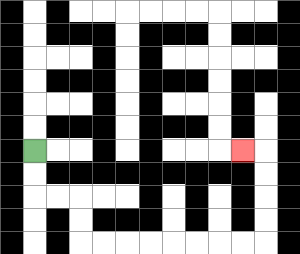{'start': '[1, 6]', 'end': '[10, 6]', 'path_directions': 'D,D,R,R,D,D,R,R,R,R,R,R,R,R,U,U,U,U,L', 'path_coordinates': '[[1, 6], [1, 7], [1, 8], [2, 8], [3, 8], [3, 9], [3, 10], [4, 10], [5, 10], [6, 10], [7, 10], [8, 10], [9, 10], [10, 10], [11, 10], [11, 9], [11, 8], [11, 7], [11, 6], [10, 6]]'}